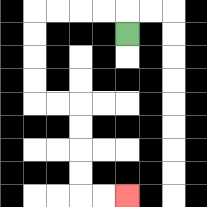{'start': '[5, 1]', 'end': '[5, 8]', 'path_directions': 'U,L,L,L,L,D,D,D,D,R,R,D,D,D,D,R,R', 'path_coordinates': '[[5, 1], [5, 0], [4, 0], [3, 0], [2, 0], [1, 0], [1, 1], [1, 2], [1, 3], [1, 4], [2, 4], [3, 4], [3, 5], [3, 6], [3, 7], [3, 8], [4, 8], [5, 8]]'}